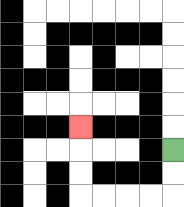{'start': '[7, 6]', 'end': '[3, 5]', 'path_directions': 'D,D,L,L,L,L,U,U,U', 'path_coordinates': '[[7, 6], [7, 7], [7, 8], [6, 8], [5, 8], [4, 8], [3, 8], [3, 7], [3, 6], [3, 5]]'}